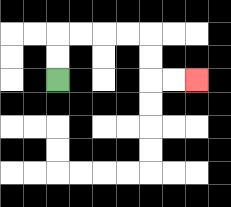{'start': '[2, 3]', 'end': '[8, 3]', 'path_directions': 'U,U,R,R,R,R,D,D,R,R', 'path_coordinates': '[[2, 3], [2, 2], [2, 1], [3, 1], [4, 1], [5, 1], [6, 1], [6, 2], [6, 3], [7, 3], [8, 3]]'}